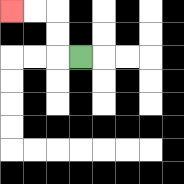{'start': '[3, 2]', 'end': '[0, 0]', 'path_directions': 'L,U,U,L,L', 'path_coordinates': '[[3, 2], [2, 2], [2, 1], [2, 0], [1, 0], [0, 0]]'}